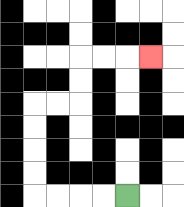{'start': '[5, 8]', 'end': '[6, 2]', 'path_directions': 'L,L,L,L,U,U,U,U,R,R,U,U,R,R,R', 'path_coordinates': '[[5, 8], [4, 8], [3, 8], [2, 8], [1, 8], [1, 7], [1, 6], [1, 5], [1, 4], [2, 4], [3, 4], [3, 3], [3, 2], [4, 2], [5, 2], [6, 2]]'}